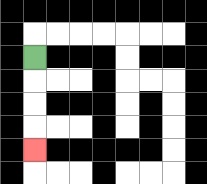{'start': '[1, 2]', 'end': '[1, 6]', 'path_directions': 'D,D,D,D', 'path_coordinates': '[[1, 2], [1, 3], [1, 4], [1, 5], [1, 6]]'}